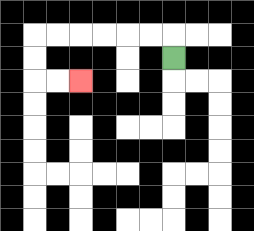{'start': '[7, 2]', 'end': '[3, 3]', 'path_directions': 'U,L,L,L,L,L,L,D,D,R,R', 'path_coordinates': '[[7, 2], [7, 1], [6, 1], [5, 1], [4, 1], [3, 1], [2, 1], [1, 1], [1, 2], [1, 3], [2, 3], [3, 3]]'}